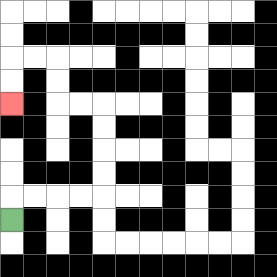{'start': '[0, 9]', 'end': '[0, 4]', 'path_directions': 'U,R,R,R,R,U,U,U,U,L,L,U,U,L,L,D,D', 'path_coordinates': '[[0, 9], [0, 8], [1, 8], [2, 8], [3, 8], [4, 8], [4, 7], [4, 6], [4, 5], [4, 4], [3, 4], [2, 4], [2, 3], [2, 2], [1, 2], [0, 2], [0, 3], [0, 4]]'}